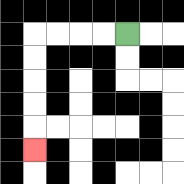{'start': '[5, 1]', 'end': '[1, 6]', 'path_directions': 'L,L,L,L,D,D,D,D,D', 'path_coordinates': '[[5, 1], [4, 1], [3, 1], [2, 1], [1, 1], [1, 2], [1, 3], [1, 4], [1, 5], [1, 6]]'}